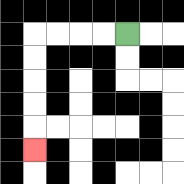{'start': '[5, 1]', 'end': '[1, 6]', 'path_directions': 'L,L,L,L,D,D,D,D,D', 'path_coordinates': '[[5, 1], [4, 1], [3, 1], [2, 1], [1, 1], [1, 2], [1, 3], [1, 4], [1, 5], [1, 6]]'}